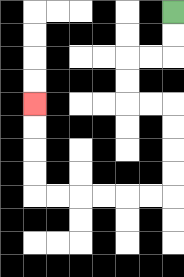{'start': '[7, 0]', 'end': '[1, 4]', 'path_directions': 'D,D,L,L,D,D,R,R,D,D,D,D,L,L,L,L,L,L,U,U,U,U', 'path_coordinates': '[[7, 0], [7, 1], [7, 2], [6, 2], [5, 2], [5, 3], [5, 4], [6, 4], [7, 4], [7, 5], [7, 6], [7, 7], [7, 8], [6, 8], [5, 8], [4, 8], [3, 8], [2, 8], [1, 8], [1, 7], [1, 6], [1, 5], [1, 4]]'}